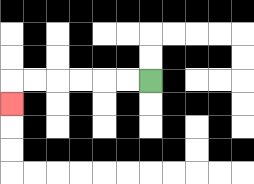{'start': '[6, 3]', 'end': '[0, 4]', 'path_directions': 'L,L,L,L,L,L,D', 'path_coordinates': '[[6, 3], [5, 3], [4, 3], [3, 3], [2, 3], [1, 3], [0, 3], [0, 4]]'}